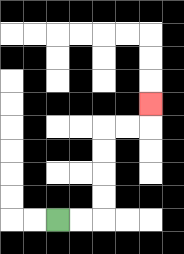{'start': '[2, 9]', 'end': '[6, 4]', 'path_directions': 'R,R,U,U,U,U,R,R,U', 'path_coordinates': '[[2, 9], [3, 9], [4, 9], [4, 8], [4, 7], [4, 6], [4, 5], [5, 5], [6, 5], [6, 4]]'}